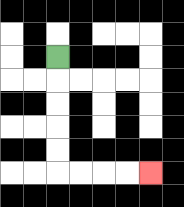{'start': '[2, 2]', 'end': '[6, 7]', 'path_directions': 'D,D,D,D,D,R,R,R,R', 'path_coordinates': '[[2, 2], [2, 3], [2, 4], [2, 5], [2, 6], [2, 7], [3, 7], [4, 7], [5, 7], [6, 7]]'}